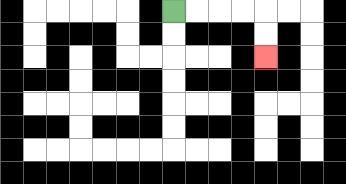{'start': '[7, 0]', 'end': '[11, 2]', 'path_directions': 'R,R,R,R,D,D', 'path_coordinates': '[[7, 0], [8, 0], [9, 0], [10, 0], [11, 0], [11, 1], [11, 2]]'}